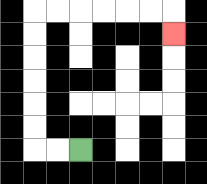{'start': '[3, 6]', 'end': '[7, 1]', 'path_directions': 'L,L,U,U,U,U,U,U,R,R,R,R,R,R,D', 'path_coordinates': '[[3, 6], [2, 6], [1, 6], [1, 5], [1, 4], [1, 3], [1, 2], [1, 1], [1, 0], [2, 0], [3, 0], [4, 0], [5, 0], [6, 0], [7, 0], [7, 1]]'}